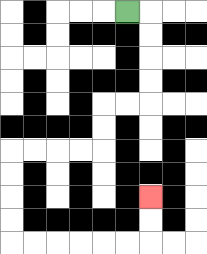{'start': '[5, 0]', 'end': '[6, 8]', 'path_directions': 'R,D,D,D,D,L,L,D,D,L,L,L,L,D,D,D,D,R,R,R,R,R,R,U,U', 'path_coordinates': '[[5, 0], [6, 0], [6, 1], [6, 2], [6, 3], [6, 4], [5, 4], [4, 4], [4, 5], [4, 6], [3, 6], [2, 6], [1, 6], [0, 6], [0, 7], [0, 8], [0, 9], [0, 10], [1, 10], [2, 10], [3, 10], [4, 10], [5, 10], [6, 10], [6, 9], [6, 8]]'}